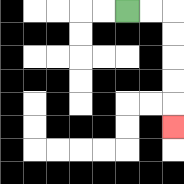{'start': '[5, 0]', 'end': '[7, 5]', 'path_directions': 'R,R,D,D,D,D,D', 'path_coordinates': '[[5, 0], [6, 0], [7, 0], [7, 1], [7, 2], [7, 3], [7, 4], [7, 5]]'}